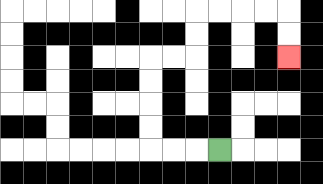{'start': '[9, 6]', 'end': '[12, 2]', 'path_directions': 'L,L,L,U,U,U,U,R,R,U,U,R,R,R,R,D,D', 'path_coordinates': '[[9, 6], [8, 6], [7, 6], [6, 6], [6, 5], [6, 4], [6, 3], [6, 2], [7, 2], [8, 2], [8, 1], [8, 0], [9, 0], [10, 0], [11, 0], [12, 0], [12, 1], [12, 2]]'}